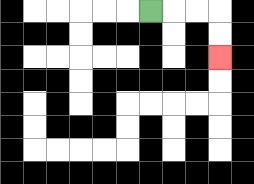{'start': '[6, 0]', 'end': '[9, 2]', 'path_directions': 'R,R,R,D,D', 'path_coordinates': '[[6, 0], [7, 0], [8, 0], [9, 0], [9, 1], [9, 2]]'}